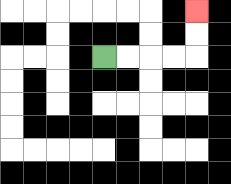{'start': '[4, 2]', 'end': '[8, 0]', 'path_directions': 'R,R,R,R,U,U', 'path_coordinates': '[[4, 2], [5, 2], [6, 2], [7, 2], [8, 2], [8, 1], [8, 0]]'}